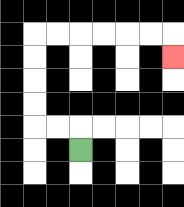{'start': '[3, 6]', 'end': '[7, 2]', 'path_directions': 'U,L,L,U,U,U,U,R,R,R,R,R,R,D', 'path_coordinates': '[[3, 6], [3, 5], [2, 5], [1, 5], [1, 4], [1, 3], [1, 2], [1, 1], [2, 1], [3, 1], [4, 1], [5, 1], [6, 1], [7, 1], [7, 2]]'}